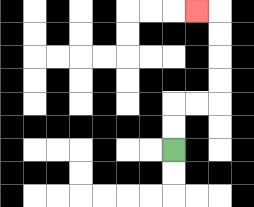{'start': '[7, 6]', 'end': '[8, 0]', 'path_directions': 'U,U,R,R,U,U,U,U,L', 'path_coordinates': '[[7, 6], [7, 5], [7, 4], [8, 4], [9, 4], [9, 3], [9, 2], [9, 1], [9, 0], [8, 0]]'}